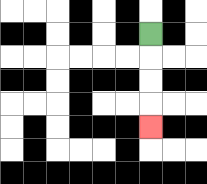{'start': '[6, 1]', 'end': '[6, 5]', 'path_directions': 'D,D,D,D', 'path_coordinates': '[[6, 1], [6, 2], [6, 3], [6, 4], [6, 5]]'}